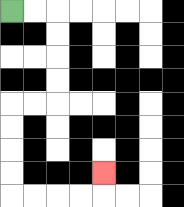{'start': '[0, 0]', 'end': '[4, 7]', 'path_directions': 'R,R,D,D,D,D,L,L,D,D,D,D,R,R,R,R,U', 'path_coordinates': '[[0, 0], [1, 0], [2, 0], [2, 1], [2, 2], [2, 3], [2, 4], [1, 4], [0, 4], [0, 5], [0, 6], [0, 7], [0, 8], [1, 8], [2, 8], [3, 8], [4, 8], [4, 7]]'}